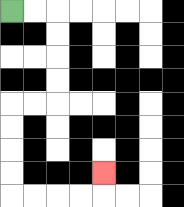{'start': '[0, 0]', 'end': '[4, 7]', 'path_directions': 'R,R,D,D,D,D,L,L,D,D,D,D,R,R,R,R,U', 'path_coordinates': '[[0, 0], [1, 0], [2, 0], [2, 1], [2, 2], [2, 3], [2, 4], [1, 4], [0, 4], [0, 5], [0, 6], [0, 7], [0, 8], [1, 8], [2, 8], [3, 8], [4, 8], [4, 7]]'}